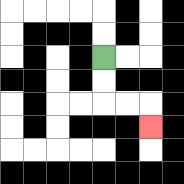{'start': '[4, 2]', 'end': '[6, 5]', 'path_directions': 'D,D,R,R,D', 'path_coordinates': '[[4, 2], [4, 3], [4, 4], [5, 4], [6, 4], [6, 5]]'}